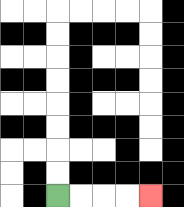{'start': '[2, 8]', 'end': '[6, 8]', 'path_directions': 'R,R,R,R', 'path_coordinates': '[[2, 8], [3, 8], [4, 8], [5, 8], [6, 8]]'}